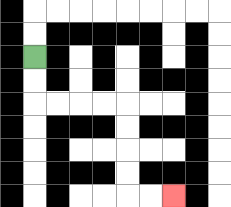{'start': '[1, 2]', 'end': '[7, 8]', 'path_directions': 'D,D,R,R,R,R,D,D,D,D,R,R', 'path_coordinates': '[[1, 2], [1, 3], [1, 4], [2, 4], [3, 4], [4, 4], [5, 4], [5, 5], [5, 6], [5, 7], [5, 8], [6, 8], [7, 8]]'}